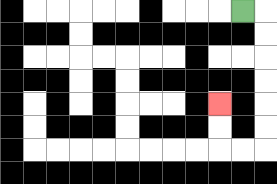{'start': '[10, 0]', 'end': '[9, 4]', 'path_directions': 'R,D,D,D,D,D,D,L,L,U,U', 'path_coordinates': '[[10, 0], [11, 0], [11, 1], [11, 2], [11, 3], [11, 4], [11, 5], [11, 6], [10, 6], [9, 6], [9, 5], [9, 4]]'}